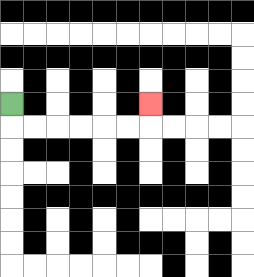{'start': '[0, 4]', 'end': '[6, 4]', 'path_directions': 'D,R,R,R,R,R,R,U', 'path_coordinates': '[[0, 4], [0, 5], [1, 5], [2, 5], [3, 5], [4, 5], [5, 5], [6, 5], [6, 4]]'}